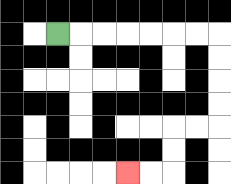{'start': '[2, 1]', 'end': '[5, 7]', 'path_directions': 'R,R,R,R,R,R,R,D,D,D,D,L,L,D,D,L,L', 'path_coordinates': '[[2, 1], [3, 1], [4, 1], [5, 1], [6, 1], [7, 1], [8, 1], [9, 1], [9, 2], [9, 3], [9, 4], [9, 5], [8, 5], [7, 5], [7, 6], [7, 7], [6, 7], [5, 7]]'}